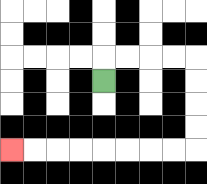{'start': '[4, 3]', 'end': '[0, 6]', 'path_directions': 'U,R,R,R,R,D,D,D,D,L,L,L,L,L,L,L,L', 'path_coordinates': '[[4, 3], [4, 2], [5, 2], [6, 2], [7, 2], [8, 2], [8, 3], [8, 4], [8, 5], [8, 6], [7, 6], [6, 6], [5, 6], [4, 6], [3, 6], [2, 6], [1, 6], [0, 6]]'}